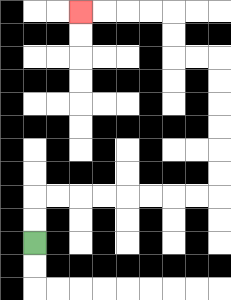{'start': '[1, 10]', 'end': '[3, 0]', 'path_directions': 'U,U,R,R,R,R,R,R,R,R,U,U,U,U,U,U,L,L,U,U,L,L,L,L', 'path_coordinates': '[[1, 10], [1, 9], [1, 8], [2, 8], [3, 8], [4, 8], [5, 8], [6, 8], [7, 8], [8, 8], [9, 8], [9, 7], [9, 6], [9, 5], [9, 4], [9, 3], [9, 2], [8, 2], [7, 2], [7, 1], [7, 0], [6, 0], [5, 0], [4, 0], [3, 0]]'}